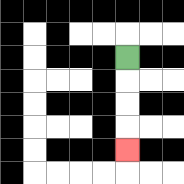{'start': '[5, 2]', 'end': '[5, 6]', 'path_directions': 'D,D,D,D', 'path_coordinates': '[[5, 2], [5, 3], [5, 4], [5, 5], [5, 6]]'}